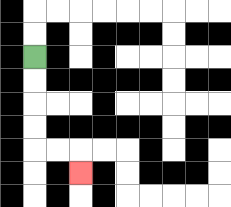{'start': '[1, 2]', 'end': '[3, 7]', 'path_directions': 'D,D,D,D,R,R,D', 'path_coordinates': '[[1, 2], [1, 3], [1, 4], [1, 5], [1, 6], [2, 6], [3, 6], [3, 7]]'}